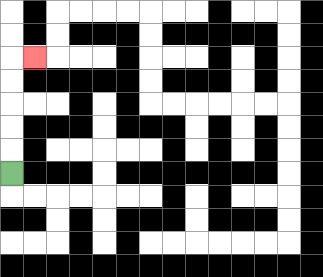{'start': '[0, 7]', 'end': '[1, 2]', 'path_directions': 'U,U,U,U,U,R', 'path_coordinates': '[[0, 7], [0, 6], [0, 5], [0, 4], [0, 3], [0, 2], [1, 2]]'}